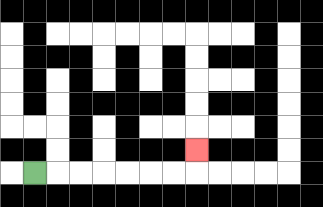{'start': '[1, 7]', 'end': '[8, 6]', 'path_directions': 'R,R,R,R,R,R,R,U', 'path_coordinates': '[[1, 7], [2, 7], [3, 7], [4, 7], [5, 7], [6, 7], [7, 7], [8, 7], [8, 6]]'}